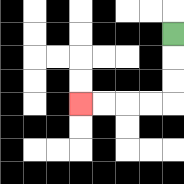{'start': '[7, 1]', 'end': '[3, 4]', 'path_directions': 'D,D,D,L,L,L,L', 'path_coordinates': '[[7, 1], [7, 2], [7, 3], [7, 4], [6, 4], [5, 4], [4, 4], [3, 4]]'}